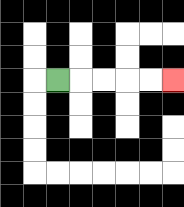{'start': '[2, 3]', 'end': '[7, 3]', 'path_directions': 'R,R,R,R,R', 'path_coordinates': '[[2, 3], [3, 3], [4, 3], [5, 3], [6, 3], [7, 3]]'}